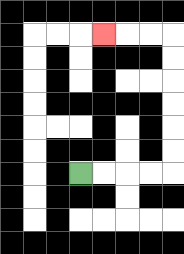{'start': '[3, 7]', 'end': '[4, 1]', 'path_directions': 'R,R,R,R,U,U,U,U,U,U,L,L,L', 'path_coordinates': '[[3, 7], [4, 7], [5, 7], [6, 7], [7, 7], [7, 6], [7, 5], [7, 4], [7, 3], [7, 2], [7, 1], [6, 1], [5, 1], [4, 1]]'}